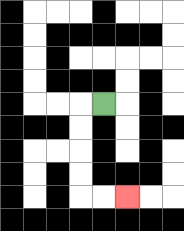{'start': '[4, 4]', 'end': '[5, 8]', 'path_directions': 'L,D,D,D,D,R,R', 'path_coordinates': '[[4, 4], [3, 4], [3, 5], [3, 6], [3, 7], [3, 8], [4, 8], [5, 8]]'}